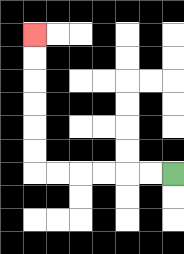{'start': '[7, 7]', 'end': '[1, 1]', 'path_directions': 'L,L,L,L,L,L,U,U,U,U,U,U', 'path_coordinates': '[[7, 7], [6, 7], [5, 7], [4, 7], [3, 7], [2, 7], [1, 7], [1, 6], [1, 5], [1, 4], [1, 3], [1, 2], [1, 1]]'}